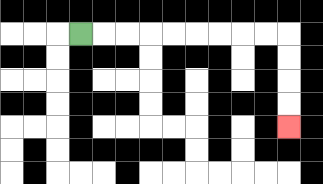{'start': '[3, 1]', 'end': '[12, 5]', 'path_directions': 'R,R,R,R,R,R,R,R,R,D,D,D,D', 'path_coordinates': '[[3, 1], [4, 1], [5, 1], [6, 1], [7, 1], [8, 1], [9, 1], [10, 1], [11, 1], [12, 1], [12, 2], [12, 3], [12, 4], [12, 5]]'}